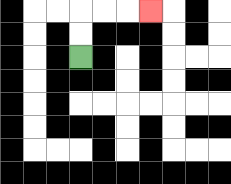{'start': '[3, 2]', 'end': '[6, 0]', 'path_directions': 'U,U,R,R,R', 'path_coordinates': '[[3, 2], [3, 1], [3, 0], [4, 0], [5, 0], [6, 0]]'}